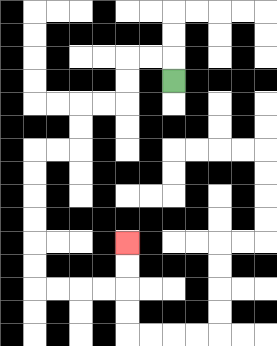{'start': '[7, 3]', 'end': '[5, 10]', 'path_directions': 'U,L,L,D,D,L,L,D,D,L,L,D,D,D,D,D,D,R,R,R,R,U,U', 'path_coordinates': '[[7, 3], [7, 2], [6, 2], [5, 2], [5, 3], [5, 4], [4, 4], [3, 4], [3, 5], [3, 6], [2, 6], [1, 6], [1, 7], [1, 8], [1, 9], [1, 10], [1, 11], [1, 12], [2, 12], [3, 12], [4, 12], [5, 12], [5, 11], [5, 10]]'}